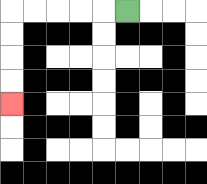{'start': '[5, 0]', 'end': '[0, 4]', 'path_directions': 'L,L,L,L,L,D,D,D,D', 'path_coordinates': '[[5, 0], [4, 0], [3, 0], [2, 0], [1, 0], [0, 0], [0, 1], [0, 2], [0, 3], [0, 4]]'}